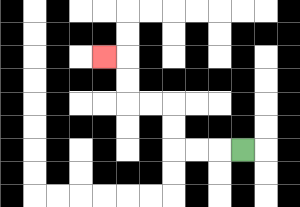{'start': '[10, 6]', 'end': '[4, 2]', 'path_directions': 'L,L,L,U,U,L,L,U,U,L', 'path_coordinates': '[[10, 6], [9, 6], [8, 6], [7, 6], [7, 5], [7, 4], [6, 4], [5, 4], [5, 3], [5, 2], [4, 2]]'}